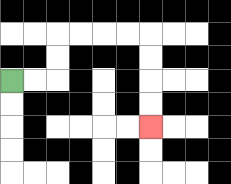{'start': '[0, 3]', 'end': '[6, 5]', 'path_directions': 'R,R,U,U,R,R,R,R,D,D,D,D', 'path_coordinates': '[[0, 3], [1, 3], [2, 3], [2, 2], [2, 1], [3, 1], [4, 1], [5, 1], [6, 1], [6, 2], [6, 3], [6, 4], [6, 5]]'}